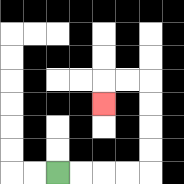{'start': '[2, 7]', 'end': '[4, 4]', 'path_directions': 'R,R,R,R,U,U,U,U,L,L,D', 'path_coordinates': '[[2, 7], [3, 7], [4, 7], [5, 7], [6, 7], [6, 6], [6, 5], [6, 4], [6, 3], [5, 3], [4, 3], [4, 4]]'}